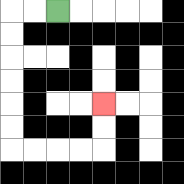{'start': '[2, 0]', 'end': '[4, 4]', 'path_directions': 'L,L,D,D,D,D,D,D,R,R,R,R,U,U', 'path_coordinates': '[[2, 0], [1, 0], [0, 0], [0, 1], [0, 2], [0, 3], [0, 4], [0, 5], [0, 6], [1, 6], [2, 6], [3, 6], [4, 6], [4, 5], [4, 4]]'}